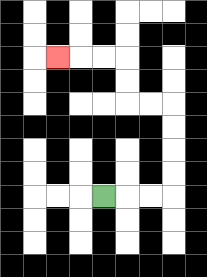{'start': '[4, 8]', 'end': '[2, 2]', 'path_directions': 'R,R,R,U,U,U,U,L,L,U,U,L,L,L', 'path_coordinates': '[[4, 8], [5, 8], [6, 8], [7, 8], [7, 7], [7, 6], [7, 5], [7, 4], [6, 4], [5, 4], [5, 3], [5, 2], [4, 2], [3, 2], [2, 2]]'}